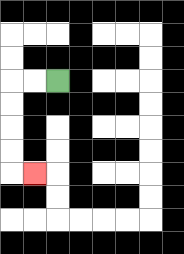{'start': '[2, 3]', 'end': '[1, 7]', 'path_directions': 'L,L,D,D,D,D,R', 'path_coordinates': '[[2, 3], [1, 3], [0, 3], [0, 4], [0, 5], [0, 6], [0, 7], [1, 7]]'}